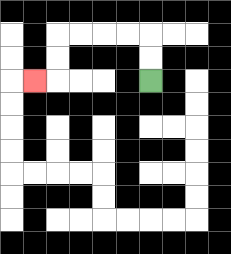{'start': '[6, 3]', 'end': '[1, 3]', 'path_directions': 'U,U,L,L,L,L,D,D,L', 'path_coordinates': '[[6, 3], [6, 2], [6, 1], [5, 1], [4, 1], [3, 1], [2, 1], [2, 2], [2, 3], [1, 3]]'}